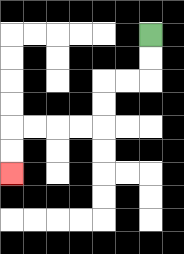{'start': '[6, 1]', 'end': '[0, 7]', 'path_directions': 'D,D,L,L,D,D,L,L,L,L,D,D', 'path_coordinates': '[[6, 1], [6, 2], [6, 3], [5, 3], [4, 3], [4, 4], [4, 5], [3, 5], [2, 5], [1, 5], [0, 5], [0, 6], [0, 7]]'}